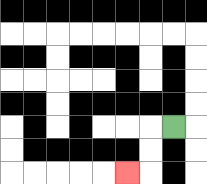{'start': '[7, 5]', 'end': '[5, 7]', 'path_directions': 'L,D,D,L', 'path_coordinates': '[[7, 5], [6, 5], [6, 6], [6, 7], [5, 7]]'}